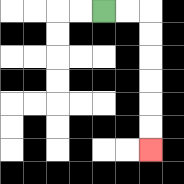{'start': '[4, 0]', 'end': '[6, 6]', 'path_directions': 'R,R,D,D,D,D,D,D', 'path_coordinates': '[[4, 0], [5, 0], [6, 0], [6, 1], [6, 2], [6, 3], [6, 4], [6, 5], [6, 6]]'}